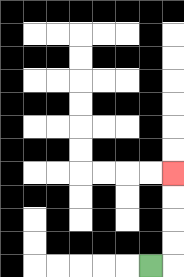{'start': '[6, 11]', 'end': '[7, 7]', 'path_directions': 'R,U,U,U,U', 'path_coordinates': '[[6, 11], [7, 11], [7, 10], [7, 9], [7, 8], [7, 7]]'}